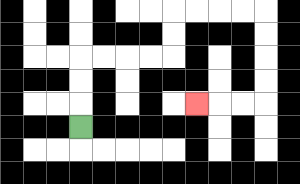{'start': '[3, 5]', 'end': '[8, 4]', 'path_directions': 'U,U,U,R,R,R,R,U,U,R,R,R,R,D,D,D,D,L,L,L', 'path_coordinates': '[[3, 5], [3, 4], [3, 3], [3, 2], [4, 2], [5, 2], [6, 2], [7, 2], [7, 1], [7, 0], [8, 0], [9, 0], [10, 0], [11, 0], [11, 1], [11, 2], [11, 3], [11, 4], [10, 4], [9, 4], [8, 4]]'}